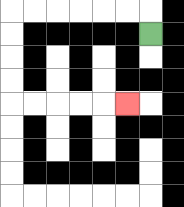{'start': '[6, 1]', 'end': '[5, 4]', 'path_directions': 'U,L,L,L,L,L,L,D,D,D,D,R,R,R,R,R', 'path_coordinates': '[[6, 1], [6, 0], [5, 0], [4, 0], [3, 0], [2, 0], [1, 0], [0, 0], [0, 1], [0, 2], [0, 3], [0, 4], [1, 4], [2, 4], [3, 4], [4, 4], [5, 4]]'}